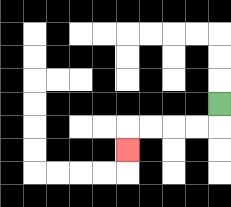{'start': '[9, 4]', 'end': '[5, 6]', 'path_directions': 'D,L,L,L,L,D', 'path_coordinates': '[[9, 4], [9, 5], [8, 5], [7, 5], [6, 5], [5, 5], [5, 6]]'}